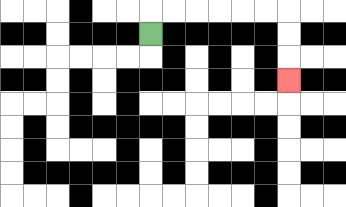{'start': '[6, 1]', 'end': '[12, 3]', 'path_directions': 'U,R,R,R,R,R,R,D,D,D', 'path_coordinates': '[[6, 1], [6, 0], [7, 0], [8, 0], [9, 0], [10, 0], [11, 0], [12, 0], [12, 1], [12, 2], [12, 3]]'}